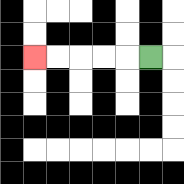{'start': '[6, 2]', 'end': '[1, 2]', 'path_directions': 'L,L,L,L,L', 'path_coordinates': '[[6, 2], [5, 2], [4, 2], [3, 2], [2, 2], [1, 2]]'}